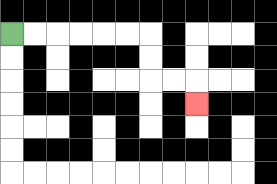{'start': '[0, 1]', 'end': '[8, 4]', 'path_directions': 'R,R,R,R,R,R,D,D,R,R,D', 'path_coordinates': '[[0, 1], [1, 1], [2, 1], [3, 1], [4, 1], [5, 1], [6, 1], [6, 2], [6, 3], [7, 3], [8, 3], [8, 4]]'}